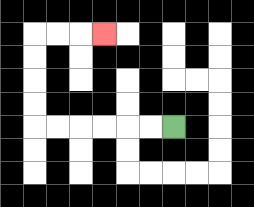{'start': '[7, 5]', 'end': '[4, 1]', 'path_directions': 'L,L,L,L,L,L,U,U,U,U,R,R,R', 'path_coordinates': '[[7, 5], [6, 5], [5, 5], [4, 5], [3, 5], [2, 5], [1, 5], [1, 4], [1, 3], [1, 2], [1, 1], [2, 1], [3, 1], [4, 1]]'}